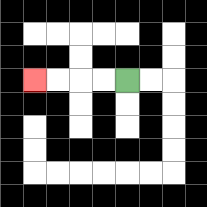{'start': '[5, 3]', 'end': '[1, 3]', 'path_directions': 'L,L,L,L', 'path_coordinates': '[[5, 3], [4, 3], [3, 3], [2, 3], [1, 3]]'}